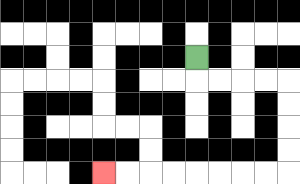{'start': '[8, 2]', 'end': '[4, 7]', 'path_directions': 'D,R,R,R,R,D,D,D,D,L,L,L,L,L,L,L,L', 'path_coordinates': '[[8, 2], [8, 3], [9, 3], [10, 3], [11, 3], [12, 3], [12, 4], [12, 5], [12, 6], [12, 7], [11, 7], [10, 7], [9, 7], [8, 7], [7, 7], [6, 7], [5, 7], [4, 7]]'}